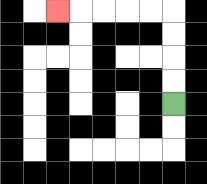{'start': '[7, 4]', 'end': '[2, 0]', 'path_directions': 'U,U,U,U,L,L,L,L,L', 'path_coordinates': '[[7, 4], [7, 3], [7, 2], [7, 1], [7, 0], [6, 0], [5, 0], [4, 0], [3, 0], [2, 0]]'}